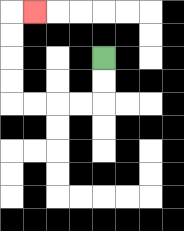{'start': '[4, 2]', 'end': '[1, 0]', 'path_directions': 'D,D,L,L,L,L,U,U,U,U,R', 'path_coordinates': '[[4, 2], [4, 3], [4, 4], [3, 4], [2, 4], [1, 4], [0, 4], [0, 3], [0, 2], [0, 1], [0, 0], [1, 0]]'}